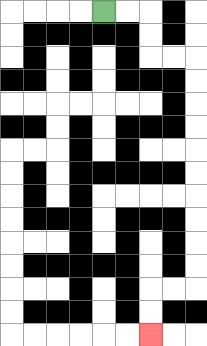{'start': '[4, 0]', 'end': '[6, 14]', 'path_directions': 'R,R,D,D,R,R,D,D,D,D,D,D,D,D,D,D,L,L,D,D', 'path_coordinates': '[[4, 0], [5, 0], [6, 0], [6, 1], [6, 2], [7, 2], [8, 2], [8, 3], [8, 4], [8, 5], [8, 6], [8, 7], [8, 8], [8, 9], [8, 10], [8, 11], [8, 12], [7, 12], [6, 12], [6, 13], [6, 14]]'}